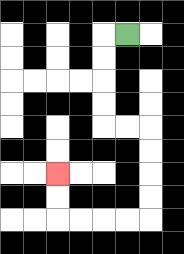{'start': '[5, 1]', 'end': '[2, 7]', 'path_directions': 'L,D,D,D,D,R,R,D,D,D,D,L,L,L,L,U,U', 'path_coordinates': '[[5, 1], [4, 1], [4, 2], [4, 3], [4, 4], [4, 5], [5, 5], [6, 5], [6, 6], [6, 7], [6, 8], [6, 9], [5, 9], [4, 9], [3, 9], [2, 9], [2, 8], [2, 7]]'}